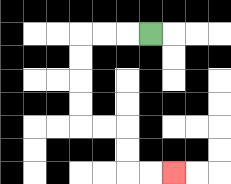{'start': '[6, 1]', 'end': '[7, 7]', 'path_directions': 'L,L,L,D,D,D,D,R,R,D,D,R,R', 'path_coordinates': '[[6, 1], [5, 1], [4, 1], [3, 1], [3, 2], [3, 3], [3, 4], [3, 5], [4, 5], [5, 5], [5, 6], [5, 7], [6, 7], [7, 7]]'}